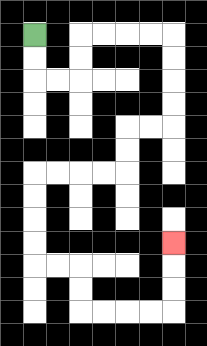{'start': '[1, 1]', 'end': '[7, 10]', 'path_directions': 'D,D,R,R,U,U,R,R,R,R,D,D,D,D,L,L,D,D,L,L,L,L,D,D,D,D,R,R,D,D,R,R,R,R,U,U,U', 'path_coordinates': '[[1, 1], [1, 2], [1, 3], [2, 3], [3, 3], [3, 2], [3, 1], [4, 1], [5, 1], [6, 1], [7, 1], [7, 2], [7, 3], [7, 4], [7, 5], [6, 5], [5, 5], [5, 6], [5, 7], [4, 7], [3, 7], [2, 7], [1, 7], [1, 8], [1, 9], [1, 10], [1, 11], [2, 11], [3, 11], [3, 12], [3, 13], [4, 13], [5, 13], [6, 13], [7, 13], [7, 12], [7, 11], [7, 10]]'}